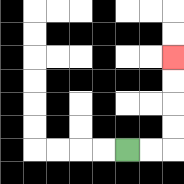{'start': '[5, 6]', 'end': '[7, 2]', 'path_directions': 'R,R,U,U,U,U', 'path_coordinates': '[[5, 6], [6, 6], [7, 6], [7, 5], [7, 4], [7, 3], [7, 2]]'}